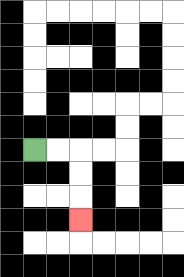{'start': '[1, 6]', 'end': '[3, 9]', 'path_directions': 'R,R,D,D,D', 'path_coordinates': '[[1, 6], [2, 6], [3, 6], [3, 7], [3, 8], [3, 9]]'}